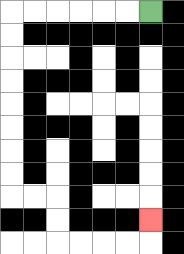{'start': '[6, 0]', 'end': '[6, 9]', 'path_directions': 'L,L,L,L,L,L,D,D,D,D,D,D,D,D,R,R,D,D,R,R,R,R,U', 'path_coordinates': '[[6, 0], [5, 0], [4, 0], [3, 0], [2, 0], [1, 0], [0, 0], [0, 1], [0, 2], [0, 3], [0, 4], [0, 5], [0, 6], [0, 7], [0, 8], [1, 8], [2, 8], [2, 9], [2, 10], [3, 10], [4, 10], [5, 10], [6, 10], [6, 9]]'}